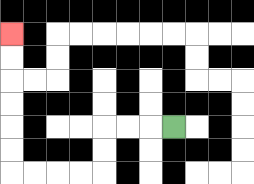{'start': '[7, 5]', 'end': '[0, 1]', 'path_directions': 'L,L,L,D,D,L,L,L,L,U,U,U,U,U,U', 'path_coordinates': '[[7, 5], [6, 5], [5, 5], [4, 5], [4, 6], [4, 7], [3, 7], [2, 7], [1, 7], [0, 7], [0, 6], [0, 5], [0, 4], [0, 3], [0, 2], [0, 1]]'}